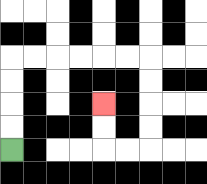{'start': '[0, 6]', 'end': '[4, 4]', 'path_directions': 'U,U,U,U,R,R,R,R,R,R,D,D,D,D,L,L,U,U', 'path_coordinates': '[[0, 6], [0, 5], [0, 4], [0, 3], [0, 2], [1, 2], [2, 2], [3, 2], [4, 2], [5, 2], [6, 2], [6, 3], [6, 4], [6, 5], [6, 6], [5, 6], [4, 6], [4, 5], [4, 4]]'}